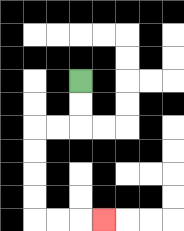{'start': '[3, 3]', 'end': '[4, 9]', 'path_directions': 'D,D,L,L,D,D,D,D,R,R,R', 'path_coordinates': '[[3, 3], [3, 4], [3, 5], [2, 5], [1, 5], [1, 6], [1, 7], [1, 8], [1, 9], [2, 9], [3, 9], [4, 9]]'}